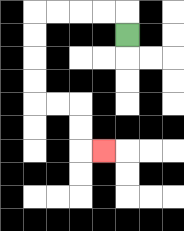{'start': '[5, 1]', 'end': '[4, 6]', 'path_directions': 'U,L,L,L,L,D,D,D,D,R,R,D,D,R', 'path_coordinates': '[[5, 1], [5, 0], [4, 0], [3, 0], [2, 0], [1, 0], [1, 1], [1, 2], [1, 3], [1, 4], [2, 4], [3, 4], [3, 5], [3, 6], [4, 6]]'}